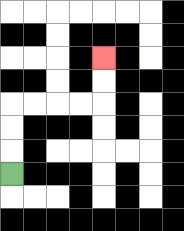{'start': '[0, 7]', 'end': '[4, 2]', 'path_directions': 'U,U,U,R,R,R,R,U,U', 'path_coordinates': '[[0, 7], [0, 6], [0, 5], [0, 4], [1, 4], [2, 4], [3, 4], [4, 4], [4, 3], [4, 2]]'}